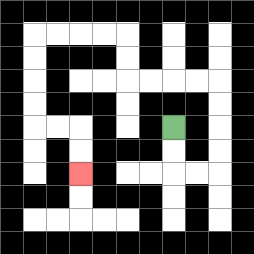{'start': '[7, 5]', 'end': '[3, 7]', 'path_directions': 'D,D,R,R,U,U,U,U,L,L,L,L,U,U,L,L,L,L,D,D,D,D,R,R,D,D', 'path_coordinates': '[[7, 5], [7, 6], [7, 7], [8, 7], [9, 7], [9, 6], [9, 5], [9, 4], [9, 3], [8, 3], [7, 3], [6, 3], [5, 3], [5, 2], [5, 1], [4, 1], [3, 1], [2, 1], [1, 1], [1, 2], [1, 3], [1, 4], [1, 5], [2, 5], [3, 5], [3, 6], [3, 7]]'}